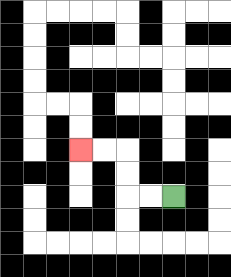{'start': '[7, 8]', 'end': '[3, 6]', 'path_directions': 'L,L,U,U,L,L', 'path_coordinates': '[[7, 8], [6, 8], [5, 8], [5, 7], [5, 6], [4, 6], [3, 6]]'}